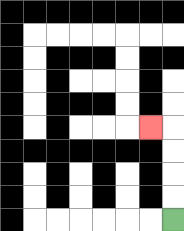{'start': '[7, 9]', 'end': '[6, 5]', 'path_directions': 'U,U,U,U,L', 'path_coordinates': '[[7, 9], [7, 8], [7, 7], [7, 6], [7, 5], [6, 5]]'}